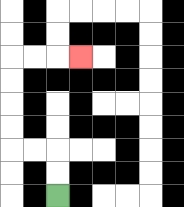{'start': '[2, 8]', 'end': '[3, 2]', 'path_directions': 'U,U,L,L,U,U,U,U,R,R,R', 'path_coordinates': '[[2, 8], [2, 7], [2, 6], [1, 6], [0, 6], [0, 5], [0, 4], [0, 3], [0, 2], [1, 2], [2, 2], [3, 2]]'}